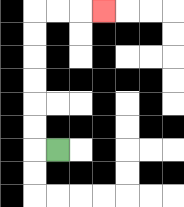{'start': '[2, 6]', 'end': '[4, 0]', 'path_directions': 'L,U,U,U,U,U,U,R,R,R', 'path_coordinates': '[[2, 6], [1, 6], [1, 5], [1, 4], [1, 3], [1, 2], [1, 1], [1, 0], [2, 0], [3, 0], [4, 0]]'}